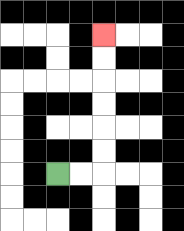{'start': '[2, 7]', 'end': '[4, 1]', 'path_directions': 'R,R,U,U,U,U,U,U', 'path_coordinates': '[[2, 7], [3, 7], [4, 7], [4, 6], [4, 5], [4, 4], [4, 3], [4, 2], [4, 1]]'}